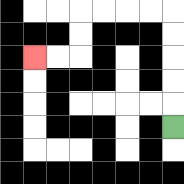{'start': '[7, 5]', 'end': '[1, 2]', 'path_directions': 'U,U,U,U,U,L,L,L,L,D,D,L,L', 'path_coordinates': '[[7, 5], [7, 4], [7, 3], [7, 2], [7, 1], [7, 0], [6, 0], [5, 0], [4, 0], [3, 0], [3, 1], [3, 2], [2, 2], [1, 2]]'}